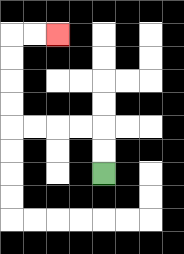{'start': '[4, 7]', 'end': '[2, 1]', 'path_directions': 'U,U,L,L,L,L,U,U,U,U,R,R', 'path_coordinates': '[[4, 7], [4, 6], [4, 5], [3, 5], [2, 5], [1, 5], [0, 5], [0, 4], [0, 3], [0, 2], [0, 1], [1, 1], [2, 1]]'}